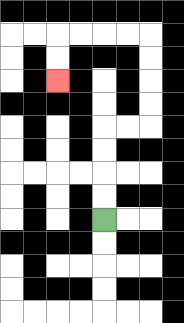{'start': '[4, 9]', 'end': '[2, 3]', 'path_directions': 'U,U,U,U,R,R,U,U,U,U,L,L,L,L,D,D', 'path_coordinates': '[[4, 9], [4, 8], [4, 7], [4, 6], [4, 5], [5, 5], [6, 5], [6, 4], [6, 3], [6, 2], [6, 1], [5, 1], [4, 1], [3, 1], [2, 1], [2, 2], [2, 3]]'}